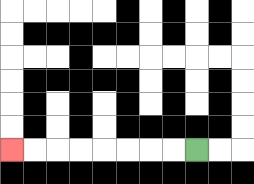{'start': '[8, 6]', 'end': '[0, 6]', 'path_directions': 'L,L,L,L,L,L,L,L', 'path_coordinates': '[[8, 6], [7, 6], [6, 6], [5, 6], [4, 6], [3, 6], [2, 6], [1, 6], [0, 6]]'}